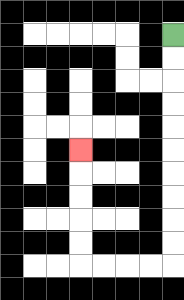{'start': '[7, 1]', 'end': '[3, 6]', 'path_directions': 'D,D,D,D,D,D,D,D,D,D,L,L,L,L,U,U,U,U,U', 'path_coordinates': '[[7, 1], [7, 2], [7, 3], [7, 4], [7, 5], [7, 6], [7, 7], [7, 8], [7, 9], [7, 10], [7, 11], [6, 11], [5, 11], [4, 11], [3, 11], [3, 10], [3, 9], [3, 8], [3, 7], [3, 6]]'}